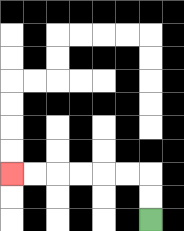{'start': '[6, 9]', 'end': '[0, 7]', 'path_directions': 'U,U,L,L,L,L,L,L', 'path_coordinates': '[[6, 9], [6, 8], [6, 7], [5, 7], [4, 7], [3, 7], [2, 7], [1, 7], [0, 7]]'}